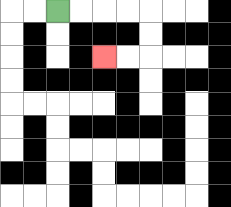{'start': '[2, 0]', 'end': '[4, 2]', 'path_directions': 'R,R,R,R,D,D,L,L', 'path_coordinates': '[[2, 0], [3, 0], [4, 0], [5, 0], [6, 0], [6, 1], [6, 2], [5, 2], [4, 2]]'}